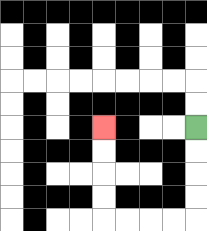{'start': '[8, 5]', 'end': '[4, 5]', 'path_directions': 'D,D,D,D,L,L,L,L,U,U,U,U', 'path_coordinates': '[[8, 5], [8, 6], [8, 7], [8, 8], [8, 9], [7, 9], [6, 9], [5, 9], [4, 9], [4, 8], [4, 7], [4, 6], [4, 5]]'}